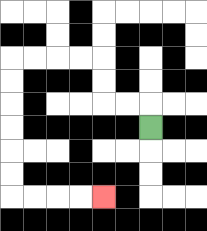{'start': '[6, 5]', 'end': '[4, 8]', 'path_directions': 'U,L,L,U,U,L,L,L,L,D,D,D,D,D,D,R,R,R,R', 'path_coordinates': '[[6, 5], [6, 4], [5, 4], [4, 4], [4, 3], [4, 2], [3, 2], [2, 2], [1, 2], [0, 2], [0, 3], [0, 4], [0, 5], [0, 6], [0, 7], [0, 8], [1, 8], [2, 8], [3, 8], [4, 8]]'}